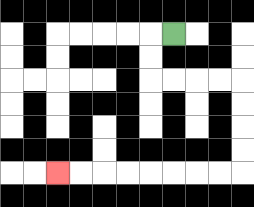{'start': '[7, 1]', 'end': '[2, 7]', 'path_directions': 'L,D,D,R,R,R,R,D,D,D,D,L,L,L,L,L,L,L,L', 'path_coordinates': '[[7, 1], [6, 1], [6, 2], [6, 3], [7, 3], [8, 3], [9, 3], [10, 3], [10, 4], [10, 5], [10, 6], [10, 7], [9, 7], [8, 7], [7, 7], [6, 7], [5, 7], [4, 7], [3, 7], [2, 7]]'}